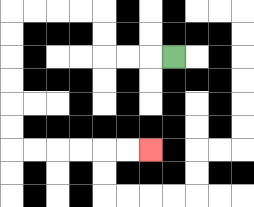{'start': '[7, 2]', 'end': '[6, 6]', 'path_directions': 'L,L,L,U,U,L,L,L,L,D,D,D,D,D,D,R,R,R,R,R,R', 'path_coordinates': '[[7, 2], [6, 2], [5, 2], [4, 2], [4, 1], [4, 0], [3, 0], [2, 0], [1, 0], [0, 0], [0, 1], [0, 2], [0, 3], [0, 4], [0, 5], [0, 6], [1, 6], [2, 6], [3, 6], [4, 6], [5, 6], [6, 6]]'}